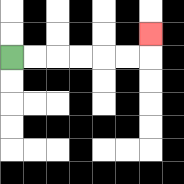{'start': '[0, 2]', 'end': '[6, 1]', 'path_directions': 'R,R,R,R,R,R,U', 'path_coordinates': '[[0, 2], [1, 2], [2, 2], [3, 2], [4, 2], [5, 2], [6, 2], [6, 1]]'}